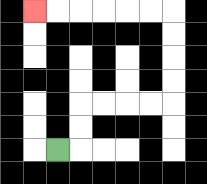{'start': '[2, 6]', 'end': '[1, 0]', 'path_directions': 'R,U,U,R,R,R,R,U,U,U,U,L,L,L,L,L,L', 'path_coordinates': '[[2, 6], [3, 6], [3, 5], [3, 4], [4, 4], [5, 4], [6, 4], [7, 4], [7, 3], [7, 2], [7, 1], [7, 0], [6, 0], [5, 0], [4, 0], [3, 0], [2, 0], [1, 0]]'}